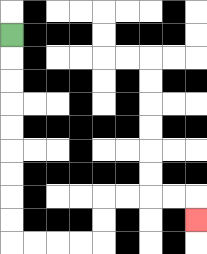{'start': '[0, 1]', 'end': '[8, 9]', 'path_directions': 'D,D,D,D,D,D,D,D,D,R,R,R,R,U,U,R,R,R,R,D', 'path_coordinates': '[[0, 1], [0, 2], [0, 3], [0, 4], [0, 5], [0, 6], [0, 7], [0, 8], [0, 9], [0, 10], [1, 10], [2, 10], [3, 10], [4, 10], [4, 9], [4, 8], [5, 8], [6, 8], [7, 8], [8, 8], [8, 9]]'}